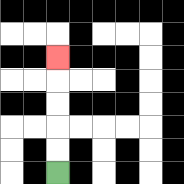{'start': '[2, 7]', 'end': '[2, 2]', 'path_directions': 'U,U,U,U,U', 'path_coordinates': '[[2, 7], [2, 6], [2, 5], [2, 4], [2, 3], [2, 2]]'}